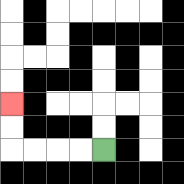{'start': '[4, 6]', 'end': '[0, 4]', 'path_directions': 'L,L,L,L,U,U', 'path_coordinates': '[[4, 6], [3, 6], [2, 6], [1, 6], [0, 6], [0, 5], [0, 4]]'}